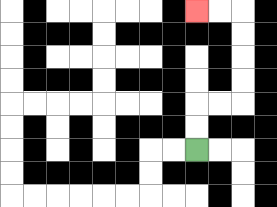{'start': '[8, 6]', 'end': '[8, 0]', 'path_directions': 'U,U,R,R,U,U,U,U,L,L', 'path_coordinates': '[[8, 6], [8, 5], [8, 4], [9, 4], [10, 4], [10, 3], [10, 2], [10, 1], [10, 0], [9, 0], [8, 0]]'}